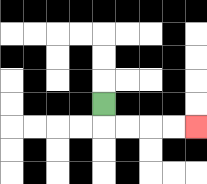{'start': '[4, 4]', 'end': '[8, 5]', 'path_directions': 'D,R,R,R,R', 'path_coordinates': '[[4, 4], [4, 5], [5, 5], [6, 5], [7, 5], [8, 5]]'}